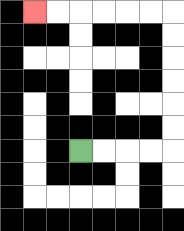{'start': '[3, 6]', 'end': '[1, 0]', 'path_directions': 'R,R,R,R,U,U,U,U,U,U,L,L,L,L,L,L', 'path_coordinates': '[[3, 6], [4, 6], [5, 6], [6, 6], [7, 6], [7, 5], [7, 4], [7, 3], [7, 2], [7, 1], [7, 0], [6, 0], [5, 0], [4, 0], [3, 0], [2, 0], [1, 0]]'}